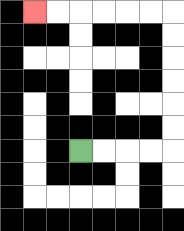{'start': '[3, 6]', 'end': '[1, 0]', 'path_directions': 'R,R,R,R,U,U,U,U,U,U,L,L,L,L,L,L', 'path_coordinates': '[[3, 6], [4, 6], [5, 6], [6, 6], [7, 6], [7, 5], [7, 4], [7, 3], [7, 2], [7, 1], [7, 0], [6, 0], [5, 0], [4, 0], [3, 0], [2, 0], [1, 0]]'}